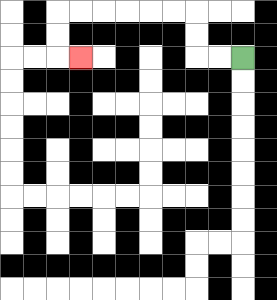{'start': '[10, 2]', 'end': '[3, 2]', 'path_directions': 'L,L,U,U,L,L,L,L,L,L,D,D,R', 'path_coordinates': '[[10, 2], [9, 2], [8, 2], [8, 1], [8, 0], [7, 0], [6, 0], [5, 0], [4, 0], [3, 0], [2, 0], [2, 1], [2, 2], [3, 2]]'}